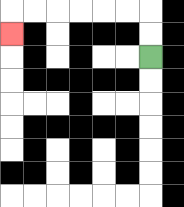{'start': '[6, 2]', 'end': '[0, 1]', 'path_directions': 'U,U,L,L,L,L,L,L,D', 'path_coordinates': '[[6, 2], [6, 1], [6, 0], [5, 0], [4, 0], [3, 0], [2, 0], [1, 0], [0, 0], [0, 1]]'}